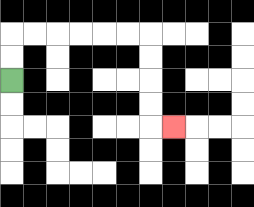{'start': '[0, 3]', 'end': '[7, 5]', 'path_directions': 'U,U,R,R,R,R,R,R,D,D,D,D,R', 'path_coordinates': '[[0, 3], [0, 2], [0, 1], [1, 1], [2, 1], [3, 1], [4, 1], [5, 1], [6, 1], [6, 2], [6, 3], [6, 4], [6, 5], [7, 5]]'}